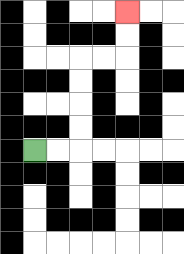{'start': '[1, 6]', 'end': '[5, 0]', 'path_directions': 'R,R,U,U,U,U,R,R,U,U', 'path_coordinates': '[[1, 6], [2, 6], [3, 6], [3, 5], [3, 4], [3, 3], [3, 2], [4, 2], [5, 2], [5, 1], [5, 0]]'}